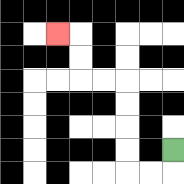{'start': '[7, 6]', 'end': '[2, 1]', 'path_directions': 'D,L,L,U,U,U,U,L,L,U,U,L', 'path_coordinates': '[[7, 6], [7, 7], [6, 7], [5, 7], [5, 6], [5, 5], [5, 4], [5, 3], [4, 3], [3, 3], [3, 2], [3, 1], [2, 1]]'}